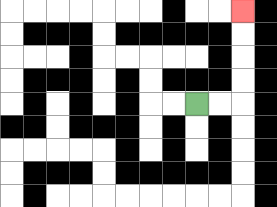{'start': '[8, 4]', 'end': '[10, 0]', 'path_directions': 'R,R,U,U,U,U', 'path_coordinates': '[[8, 4], [9, 4], [10, 4], [10, 3], [10, 2], [10, 1], [10, 0]]'}